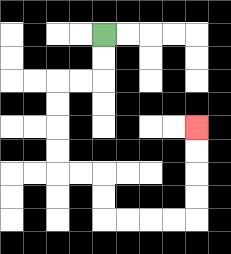{'start': '[4, 1]', 'end': '[8, 5]', 'path_directions': 'D,D,L,L,D,D,D,D,R,R,D,D,R,R,R,R,U,U,U,U', 'path_coordinates': '[[4, 1], [4, 2], [4, 3], [3, 3], [2, 3], [2, 4], [2, 5], [2, 6], [2, 7], [3, 7], [4, 7], [4, 8], [4, 9], [5, 9], [6, 9], [7, 9], [8, 9], [8, 8], [8, 7], [8, 6], [8, 5]]'}